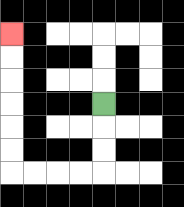{'start': '[4, 4]', 'end': '[0, 1]', 'path_directions': 'D,D,D,L,L,L,L,U,U,U,U,U,U', 'path_coordinates': '[[4, 4], [4, 5], [4, 6], [4, 7], [3, 7], [2, 7], [1, 7], [0, 7], [0, 6], [0, 5], [0, 4], [0, 3], [0, 2], [0, 1]]'}